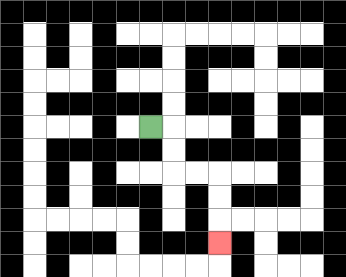{'start': '[6, 5]', 'end': '[9, 10]', 'path_directions': 'R,D,D,R,R,D,D,D', 'path_coordinates': '[[6, 5], [7, 5], [7, 6], [7, 7], [8, 7], [9, 7], [9, 8], [9, 9], [9, 10]]'}